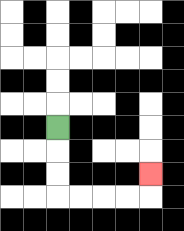{'start': '[2, 5]', 'end': '[6, 7]', 'path_directions': 'D,D,D,R,R,R,R,U', 'path_coordinates': '[[2, 5], [2, 6], [2, 7], [2, 8], [3, 8], [4, 8], [5, 8], [6, 8], [6, 7]]'}